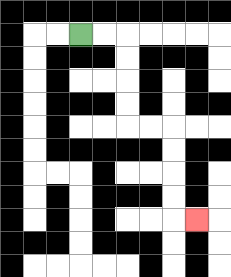{'start': '[3, 1]', 'end': '[8, 9]', 'path_directions': 'R,R,D,D,D,D,R,R,D,D,D,D,R', 'path_coordinates': '[[3, 1], [4, 1], [5, 1], [5, 2], [5, 3], [5, 4], [5, 5], [6, 5], [7, 5], [7, 6], [7, 7], [7, 8], [7, 9], [8, 9]]'}